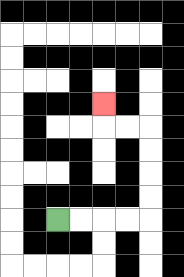{'start': '[2, 9]', 'end': '[4, 4]', 'path_directions': 'R,R,R,R,U,U,U,U,L,L,U', 'path_coordinates': '[[2, 9], [3, 9], [4, 9], [5, 9], [6, 9], [6, 8], [6, 7], [6, 6], [6, 5], [5, 5], [4, 5], [4, 4]]'}